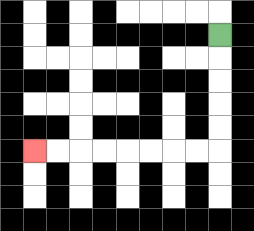{'start': '[9, 1]', 'end': '[1, 6]', 'path_directions': 'D,D,D,D,D,L,L,L,L,L,L,L,L', 'path_coordinates': '[[9, 1], [9, 2], [9, 3], [9, 4], [9, 5], [9, 6], [8, 6], [7, 6], [6, 6], [5, 6], [4, 6], [3, 6], [2, 6], [1, 6]]'}